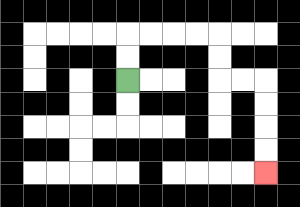{'start': '[5, 3]', 'end': '[11, 7]', 'path_directions': 'U,U,R,R,R,R,D,D,R,R,D,D,D,D', 'path_coordinates': '[[5, 3], [5, 2], [5, 1], [6, 1], [7, 1], [8, 1], [9, 1], [9, 2], [9, 3], [10, 3], [11, 3], [11, 4], [11, 5], [11, 6], [11, 7]]'}